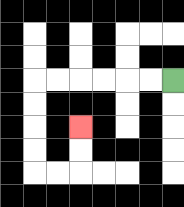{'start': '[7, 3]', 'end': '[3, 5]', 'path_directions': 'L,L,L,L,L,L,D,D,D,D,R,R,U,U', 'path_coordinates': '[[7, 3], [6, 3], [5, 3], [4, 3], [3, 3], [2, 3], [1, 3], [1, 4], [1, 5], [1, 6], [1, 7], [2, 7], [3, 7], [3, 6], [3, 5]]'}